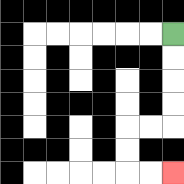{'start': '[7, 1]', 'end': '[7, 7]', 'path_directions': 'D,D,D,D,L,L,D,D,R,R', 'path_coordinates': '[[7, 1], [7, 2], [7, 3], [7, 4], [7, 5], [6, 5], [5, 5], [5, 6], [5, 7], [6, 7], [7, 7]]'}